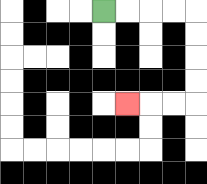{'start': '[4, 0]', 'end': '[5, 4]', 'path_directions': 'R,R,R,R,D,D,D,D,L,L,L', 'path_coordinates': '[[4, 0], [5, 0], [6, 0], [7, 0], [8, 0], [8, 1], [8, 2], [8, 3], [8, 4], [7, 4], [6, 4], [5, 4]]'}